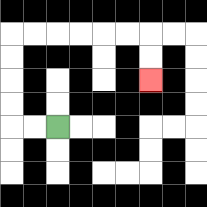{'start': '[2, 5]', 'end': '[6, 3]', 'path_directions': 'L,L,U,U,U,U,R,R,R,R,R,R,D,D', 'path_coordinates': '[[2, 5], [1, 5], [0, 5], [0, 4], [0, 3], [0, 2], [0, 1], [1, 1], [2, 1], [3, 1], [4, 1], [5, 1], [6, 1], [6, 2], [6, 3]]'}